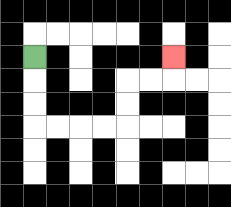{'start': '[1, 2]', 'end': '[7, 2]', 'path_directions': 'D,D,D,R,R,R,R,U,U,R,R,U', 'path_coordinates': '[[1, 2], [1, 3], [1, 4], [1, 5], [2, 5], [3, 5], [4, 5], [5, 5], [5, 4], [5, 3], [6, 3], [7, 3], [7, 2]]'}